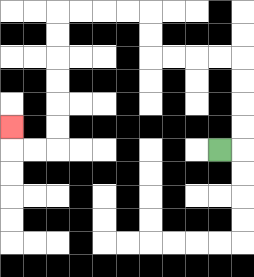{'start': '[9, 6]', 'end': '[0, 5]', 'path_directions': 'R,U,U,U,U,L,L,L,L,U,U,L,L,L,L,D,D,D,D,D,D,L,L,U', 'path_coordinates': '[[9, 6], [10, 6], [10, 5], [10, 4], [10, 3], [10, 2], [9, 2], [8, 2], [7, 2], [6, 2], [6, 1], [6, 0], [5, 0], [4, 0], [3, 0], [2, 0], [2, 1], [2, 2], [2, 3], [2, 4], [2, 5], [2, 6], [1, 6], [0, 6], [0, 5]]'}